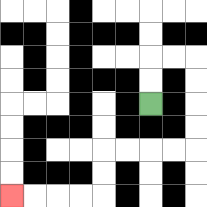{'start': '[6, 4]', 'end': '[0, 8]', 'path_directions': 'U,U,R,R,D,D,D,D,L,L,L,L,D,D,L,L,L,L', 'path_coordinates': '[[6, 4], [6, 3], [6, 2], [7, 2], [8, 2], [8, 3], [8, 4], [8, 5], [8, 6], [7, 6], [6, 6], [5, 6], [4, 6], [4, 7], [4, 8], [3, 8], [2, 8], [1, 8], [0, 8]]'}